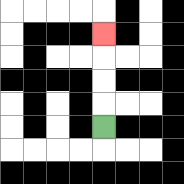{'start': '[4, 5]', 'end': '[4, 1]', 'path_directions': 'U,U,U,U', 'path_coordinates': '[[4, 5], [4, 4], [4, 3], [4, 2], [4, 1]]'}